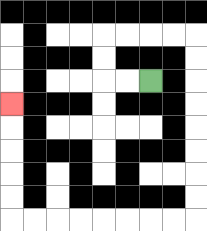{'start': '[6, 3]', 'end': '[0, 4]', 'path_directions': 'L,L,U,U,R,R,R,R,D,D,D,D,D,D,D,D,L,L,L,L,L,L,L,L,U,U,U,U,U', 'path_coordinates': '[[6, 3], [5, 3], [4, 3], [4, 2], [4, 1], [5, 1], [6, 1], [7, 1], [8, 1], [8, 2], [8, 3], [8, 4], [8, 5], [8, 6], [8, 7], [8, 8], [8, 9], [7, 9], [6, 9], [5, 9], [4, 9], [3, 9], [2, 9], [1, 9], [0, 9], [0, 8], [0, 7], [0, 6], [0, 5], [0, 4]]'}